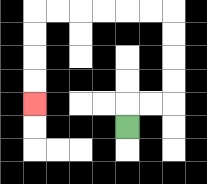{'start': '[5, 5]', 'end': '[1, 4]', 'path_directions': 'U,R,R,U,U,U,U,L,L,L,L,L,L,D,D,D,D', 'path_coordinates': '[[5, 5], [5, 4], [6, 4], [7, 4], [7, 3], [7, 2], [7, 1], [7, 0], [6, 0], [5, 0], [4, 0], [3, 0], [2, 0], [1, 0], [1, 1], [1, 2], [1, 3], [1, 4]]'}